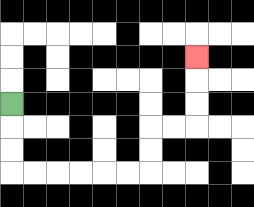{'start': '[0, 4]', 'end': '[8, 2]', 'path_directions': 'D,D,D,R,R,R,R,R,R,U,U,R,R,U,U,U', 'path_coordinates': '[[0, 4], [0, 5], [0, 6], [0, 7], [1, 7], [2, 7], [3, 7], [4, 7], [5, 7], [6, 7], [6, 6], [6, 5], [7, 5], [8, 5], [8, 4], [8, 3], [8, 2]]'}